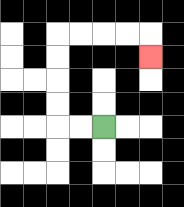{'start': '[4, 5]', 'end': '[6, 2]', 'path_directions': 'L,L,U,U,U,U,R,R,R,R,D', 'path_coordinates': '[[4, 5], [3, 5], [2, 5], [2, 4], [2, 3], [2, 2], [2, 1], [3, 1], [4, 1], [5, 1], [6, 1], [6, 2]]'}